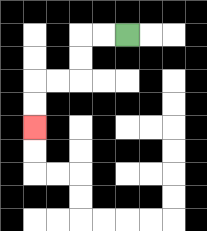{'start': '[5, 1]', 'end': '[1, 5]', 'path_directions': 'L,L,D,D,L,L,D,D', 'path_coordinates': '[[5, 1], [4, 1], [3, 1], [3, 2], [3, 3], [2, 3], [1, 3], [1, 4], [1, 5]]'}